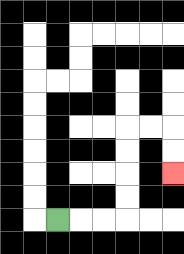{'start': '[2, 9]', 'end': '[7, 7]', 'path_directions': 'R,R,R,U,U,U,U,R,R,D,D', 'path_coordinates': '[[2, 9], [3, 9], [4, 9], [5, 9], [5, 8], [5, 7], [5, 6], [5, 5], [6, 5], [7, 5], [7, 6], [7, 7]]'}